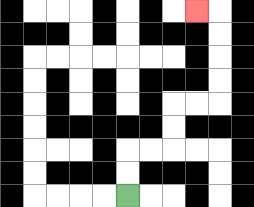{'start': '[5, 8]', 'end': '[8, 0]', 'path_directions': 'U,U,R,R,U,U,R,R,U,U,U,U,L', 'path_coordinates': '[[5, 8], [5, 7], [5, 6], [6, 6], [7, 6], [7, 5], [7, 4], [8, 4], [9, 4], [9, 3], [9, 2], [9, 1], [9, 0], [8, 0]]'}